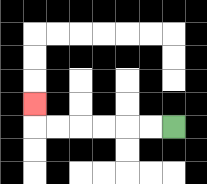{'start': '[7, 5]', 'end': '[1, 4]', 'path_directions': 'L,L,L,L,L,L,U', 'path_coordinates': '[[7, 5], [6, 5], [5, 5], [4, 5], [3, 5], [2, 5], [1, 5], [1, 4]]'}